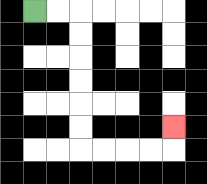{'start': '[1, 0]', 'end': '[7, 5]', 'path_directions': 'R,R,D,D,D,D,D,D,R,R,R,R,U', 'path_coordinates': '[[1, 0], [2, 0], [3, 0], [3, 1], [3, 2], [3, 3], [3, 4], [3, 5], [3, 6], [4, 6], [5, 6], [6, 6], [7, 6], [7, 5]]'}